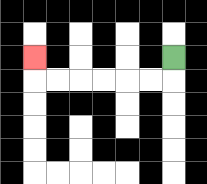{'start': '[7, 2]', 'end': '[1, 2]', 'path_directions': 'D,L,L,L,L,L,L,U', 'path_coordinates': '[[7, 2], [7, 3], [6, 3], [5, 3], [4, 3], [3, 3], [2, 3], [1, 3], [1, 2]]'}